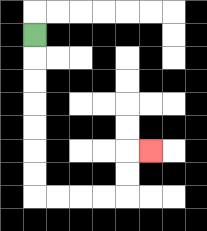{'start': '[1, 1]', 'end': '[6, 6]', 'path_directions': 'D,D,D,D,D,D,D,R,R,R,R,U,U,R', 'path_coordinates': '[[1, 1], [1, 2], [1, 3], [1, 4], [1, 5], [1, 6], [1, 7], [1, 8], [2, 8], [3, 8], [4, 8], [5, 8], [5, 7], [5, 6], [6, 6]]'}